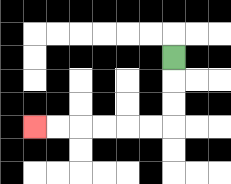{'start': '[7, 2]', 'end': '[1, 5]', 'path_directions': 'D,D,D,L,L,L,L,L,L', 'path_coordinates': '[[7, 2], [7, 3], [7, 4], [7, 5], [6, 5], [5, 5], [4, 5], [3, 5], [2, 5], [1, 5]]'}